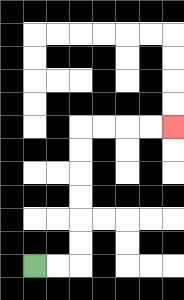{'start': '[1, 11]', 'end': '[7, 5]', 'path_directions': 'R,R,U,U,U,U,U,U,R,R,R,R', 'path_coordinates': '[[1, 11], [2, 11], [3, 11], [3, 10], [3, 9], [3, 8], [3, 7], [3, 6], [3, 5], [4, 5], [5, 5], [6, 5], [7, 5]]'}